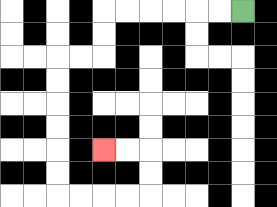{'start': '[10, 0]', 'end': '[4, 6]', 'path_directions': 'L,L,L,L,L,L,D,D,L,L,D,D,D,D,D,D,R,R,R,R,U,U,L,L', 'path_coordinates': '[[10, 0], [9, 0], [8, 0], [7, 0], [6, 0], [5, 0], [4, 0], [4, 1], [4, 2], [3, 2], [2, 2], [2, 3], [2, 4], [2, 5], [2, 6], [2, 7], [2, 8], [3, 8], [4, 8], [5, 8], [6, 8], [6, 7], [6, 6], [5, 6], [4, 6]]'}